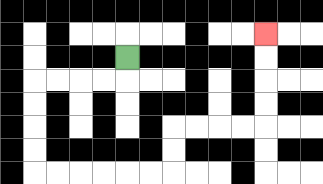{'start': '[5, 2]', 'end': '[11, 1]', 'path_directions': 'D,L,L,L,L,D,D,D,D,R,R,R,R,R,R,U,U,R,R,R,R,U,U,U,U', 'path_coordinates': '[[5, 2], [5, 3], [4, 3], [3, 3], [2, 3], [1, 3], [1, 4], [1, 5], [1, 6], [1, 7], [2, 7], [3, 7], [4, 7], [5, 7], [6, 7], [7, 7], [7, 6], [7, 5], [8, 5], [9, 5], [10, 5], [11, 5], [11, 4], [11, 3], [11, 2], [11, 1]]'}